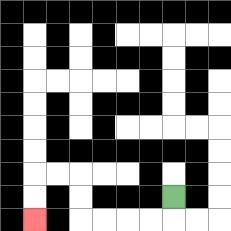{'start': '[7, 8]', 'end': '[1, 9]', 'path_directions': 'D,L,L,L,L,U,U,L,L,D,D', 'path_coordinates': '[[7, 8], [7, 9], [6, 9], [5, 9], [4, 9], [3, 9], [3, 8], [3, 7], [2, 7], [1, 7], [1, 8], [1, 9]]'}